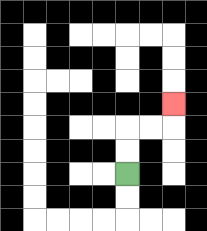{'start': '[5, 7]', 'end': '[7, 4]', 'path_directions': 'U,U,R,R,U', 'path_coordinates': '[[5, 7], [5, 6], [5, 5], [6, 5], [7, 5], [7, 4]]'}